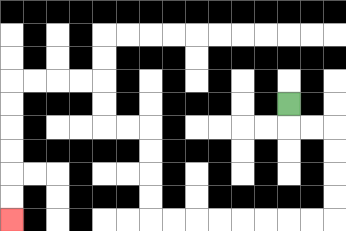{'start': '[12, 4]', 'end': '[0, 9]', 'path_directions': 'D,R,R,D,D,D,D,L,L,L,L,L,L,L,L,U,U,U,U,L,L,U,U,L,L,L,L,D,D,D,D,D,D', 'path_coordinates': '[[12, 4], [12, 5], [13, 5], [14, 5], [14, 6], [14, 7], [14, 8], [14, 9], [13, 9], [12, 9], [11, 9], [10, 9], [9, 9], [8, 9], [7, 9], [6, 9], [6, 8], [6, 7], [6, 6], [6, 5], [5, 5], [4, 5], [4, 4], [4, 3], [3, 3], [2, 3], [1, 3], [0, 3], [0, 4], [0, 5], [0, 6], [0, 7], [0, 8], [0, 9]]'}